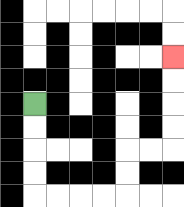{'start': '[1, 4]', 'end': '[7, 2]', 'path_directions': 'D,D,D,D,R,R,R,R,U,U,R,R,U,U,U,U', 'path_coordinates': '[[1, 4], [1, 5], [1, 6], [1, 7], [1, 8], [2, 8], [3, 8], [4, 8], [5, 8], [5, 7], [5, 6], [6, 6], [7, 6], [7, 5], [7, 4], [7, 3], [7, 2]]'}